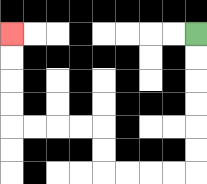{'start': '[8, 1]', 'end': '[0, 1]', 'path_directions': 'D,D,D,D,D,D,L,L,L,L,U,U,L,L,L,L,U,U,U,U', 'path_coordinates': '[[8, 1], [8, 2], [8, 3], [8, 4], [8, 5], [8, 6], [8, 7], [7, 7], [6, 7], [5, 7], [4, 7], [4, 6], [4, 5], [3, 5], [2, 5], [1, 5], [0, 5], [0, 4], [0, 3], [0, 2], [0, 1]]'}